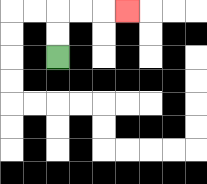{'start': '[2, 2]', 'end': '[5, 0]', 'path_directions': 'U,U,R,R,R', 'path_coordinates': '[[2, 2], [2, 1], [2, 0], [3, 0], [4, 0], [5, 0]]'}